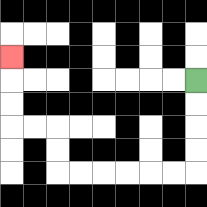{'start': '[8, 3]', 'end': '[0, 2]', 'path_directions': 'D,D,D,D,L,L,L,L,L,L,U,U,L,L,U,U,U', 'path_coordinates': '[[8, 3], [8, 4], [8, 5], [8, 6], [8, 7], [7, 7], [6, 7], [5, 7], [4, 7], [3, 7], [2, 7], [2, 6], [2, 5], [1, 5], [0, 5], [0, 4], [0, 3], [0, 2]]'}